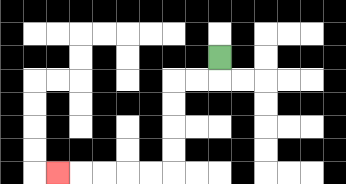{'start': '[9, 2]', 'end': '[2, 7]', 'path_directions': 'D,L,L,D,D,D,D,L,L,L,L,L', 'path_coordinates': '[[9, 2], [9, 3], [8, 3], [7, 3], [7, 4], [7, 5], [7, 6], [7, 7], [6, 7], [5, 7], [4, 7], [3, 7], [2, 7]]'}